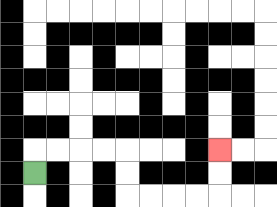{'start': '[1, 7]', 'end': '[9, 6]', 'path_directions': 'U,R,R,R,R,D,D,R,R,R,R,U,U', 'path_coordinates': '[[1, 7], [1, 6], [2, 6], [3, 6], [4, 6], [5, 6], [5, 7], [5, 8], [6, 8], [7, 8], [8, 8], [9, 8], [9, 7], [9, 6]]'}